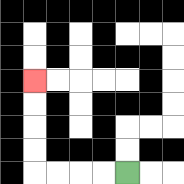{'start': '[5, 7]', 'end': '[1, 3]', 'path_directions': 'L,L,L,L,U,U,U,U', 'path_coordinates': '[[5, 7], [4, 7], [3, 7], [2, 7], [1, 7], [1, 6], [1, 5], [1, 4], [1, 3]]'}